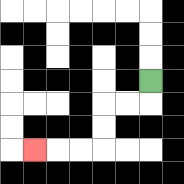{'start': '[6, 3]', 'end': '[1, 6]', 'path_directions': 'D,L,L,D,D,L,L,L', 'path_coordinates': '[[6, 3], [6, 4], [5, 4], [4, 4], [4, 5], [4, 6], [3, 6], [2, 6], [1, 6]]'}